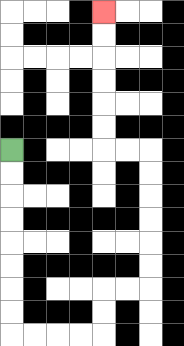{'start': '[0, 6]', 'end': '[4, 0]', 'path_directions': 'D,D,D,D,D,D,D,D,R,R,R,R,U,U,R,R,U,U,U,U,U,U,L,L,U,U,U,U,U,U', 'path_coordinates': '[[0, 6], [0, 7], [0, 8], [0, 9], [0, 10], [0, 11], [0, 12], [0, 13], [0, 14], [1, 14], [2, 14], [3, 14], [4, 14], [4, 13], [4, 12], [5, 12], [6, 12], [6, 11], [6, 10], [6, 9], [6, 8], [6, 7], [6, 6], [5, 6], [4, 6], [4, 5], [4, 4], [4, 3], [4, 2], [4, 1], [4, 0]]'}